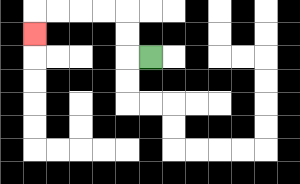{'start': '[6, 2]', 'end': '[1, 1]', 'path_directions': 'L,U,U,L,L,L,L,D', 'path_coordinates': '[[6, 2], [5, 2], [5, 1], [5, 0], [4, 0], [3, 0], [2, 0], [1, 0], [1, 1]]'}